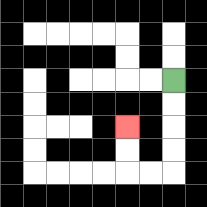{'start': '[7, 3]', 'end': '[5, 5]', 'path_directions': 'D,D,D,D,L,L,U,U', 'path_coordinates': '[[7, 3], [7, 4], [7, 5], [7, 6], [7, 7], [6, 7], [5, 7], [5, 6], [5, 5]]'}